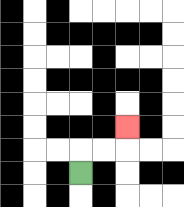{'start': '[3, 7]', 'end': '[5, 5]', 'path_directions': 'U,R,R,U', 'path_coordinates': '[[3, 7], [3, 6], [4, 6], [5, 6], [5, 5]]'}